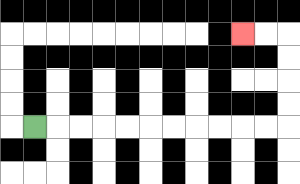{'start': '[1, 5]', 'end': '[10, 1]', 'path_directions': 'R,R,R,R,R,R,R,R,R,R,R,U,U,U,U,L,L', 'path_coordinates': '[[1, 5], [2, 5], [3, 5], [4, 5], [5, 5], [6, 5], [7, 5], [8, 5], [9, 5], [10, 5], [11, 5], [12, 5], [12, 4], [12, 3], [12, 2], [12, 1], [11, 1], [10, 1]]'}